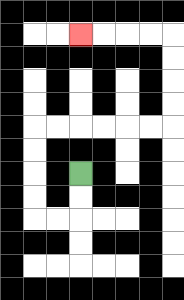{'start': '[3, 7]', 'end': '[3, 1]', 'path_directions': 'D,D,L,L,U,U,U,U,R,R,R,R,R,R,U,U,U,U,L,L,L,L', 'path_coordinates': '[[3, 7], [3, 8], [3, 9], [2, 9], [1, 9], [1, 8], [1, 7], [1, 6], [1, 5], [2, 5], [3, 5], [4, 5], [5, 5], [6, 5], [7, 5], [7, 4], [7, 3], [7, 2], [7, 1], [6, 1], [5, 1], [4, 1], [3, 1]]'}